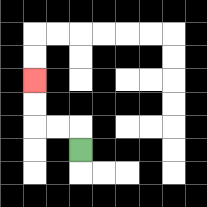{'start': '[3, 6]', 'end': '[1, 3]', 'path_directions': 'U,L,L,U,U', 'path_coordinates': '[[3, 6], [3, 5], [2, 5], [1, 5], [1, 4], [1, 3]]'}